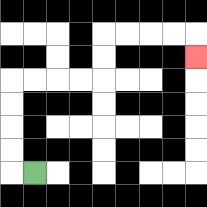{'start': '[1, 7]', 'end': '[8, 2]', 'path_directions': 'L,U,U,U,U,R,R,R,R,U,U,R,R,R,R,D', 'path_coordinates': '[[1, 7], [0, 7], [0, 6], [0, 5], [0, 4], [0, 3], [1, 3], [2, 3], [3, 3], [4, 3], [4, 2], [4, 1], [5, 1], [6, 1], [7, 1], [8, 1], [8, 2]]'}